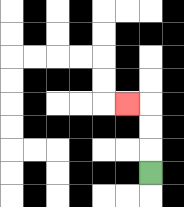{'start': '[6, 7]', 'end': '[5, 4]', 'path_directions': 'U,U,U,L', 'path_coordinates': '[[6, 7], [6, 6], [6, 5], [6, 4], [5, 4]]'}